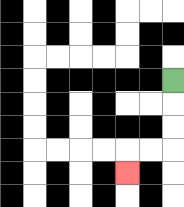{'start': '[7, 3]', 'end': '[5, 7]', 'path_directions': 'D,D,D,L,L,D', 'path_coordinates': '[[7, 3], [7, 4], [7, 5], [7, 6], [6, 6], [5, 6], [5, 7]]'}